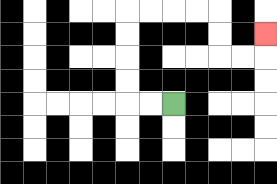{'start': '[7, 4]', 'end': '[11, 1]', 'path_directions': 'L,L,U,U,U,U,R,R,R,R,D,D,R,R,U', 'path_coordinates': '[[7, 4], [6, 4], [5, 4], [5, 3], [5, 2], [5, 1], [5, 0], [6, 0], [7, 0], [8, 0], [9, 0], [9, 1], [9, 2], [10, 2], [11, 2], [11, 1]]'}